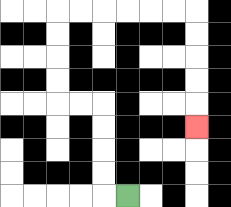{'start': '[5, 8]', 'end': '[8, 5]', 'path_directions': 'L,U,U,U,U,L,L,U,U,U,U,R,R,R,R,R,R,D,D,D,D,D', 'path_coordinates': '[[5, 8], [4, 8], [4, 7], [4, 6], [4, 5], [4, 4], [3, 4], [2, 4], [2, 3], [2, 2], [2, 1], [2, 0], [3, 0], [4, 0], [5, 0], [6, 0], [7, 0], [8, 0], [8, 1], [8, 2], [8, 3], [8, 4], [8, 5]]'}